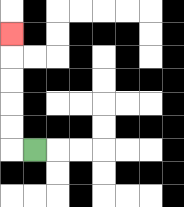{'start': '[1, 6]', 'end': '[0, 1]', 'path_directions': 'L,U,U,U,U,U', 'path_coordinates': '[[1, 6], [0, 6], [0, 5], [0, 4], [0, 3], [0, 2], [0, 1]]'}